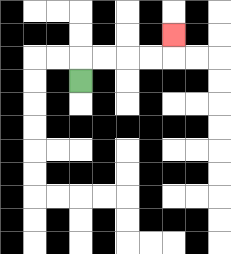{'start': '[3, 3]', 'end': '[7, 1]', 'path_directions': 'U,R,R,R,R,U', 'path_coordinates': '[[3, 3], [3, 2], [4, 2], [5, 2], [6, 2], [7, 2], [7, 1]]'}